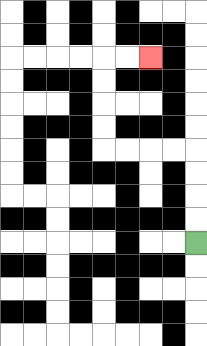{'start': '[8, 10]', 'end': '[6, 2]', 'path_directions': 'U,U,U,U,L,L,L,L,U,U,U,U,R,R', 'path_coordinates': '[[8, 10], [8, 9], [8, 8], [8, 7], [8, 6], [7, 6], [6, 6], [5, 6], [4, 6], [4, 5], [4, 4], [4, 3], [4, 2], [5, 2], [6, 2]]'}